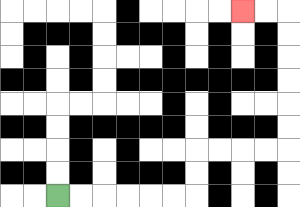{'start': '[2, 8]', 'end': '[10, 0]', 'path_directions': 'R,R,R,R,R,R,U,U,R,R,R,R,U,U,U,U,U,U,L,L', 'path_coordinates': '[[2, 8], [3, 8], [4, 8], [5, 8], [6, 8], [7, 8], [8, 8], [8, 7], [8, 6], [9, 6], [10, 6], [11, 6], [12, 6], [12, 5], [12, 4], [12, 3], [12, 2], [12, 1], [12, 0], [11, 0], [10, 0]]'}